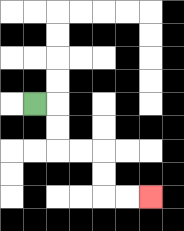{'start': '[1, 4]', 'end': '[6, 8]', 'path_directions': 'R,D,D,R,R,D,D,R,R', 'path_coordinates': '[[1, 4], [2, 4], [2, 5], [2, 6], [3, 6], [4, 6], [4, 7], [4, 8], [5, 8], [6, 8]]'}